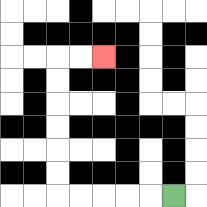{'start': '[7, 8]', 'end': '[4, 2]', 'path_directions': 'L,L,L,L,L,U,U,U,U,U,U,R,R', 'path_coordinates': '[[7, 8], [6, 8], [5, 8], [4, 8], [3, 8], [2, 8], [2, 7], [2, 6], [2, 5], [2, 4], [2, 3], [2, 2], [3, 2], [4, 2]]'}